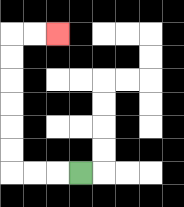{'start': '[3, 7]', 'end': '[2, 1]', 'path_directions': 'L,L,L,U,U,U,U,U,U,R,R', 'path_coordinates': '[[3, 7], [2, 7], [1, 7], [0, 7], [0, 6], [0, 5], [0, 4], [0, 3], [0, 2], [0, 1], [1, 1], [2, 1]]'}